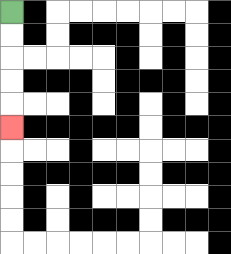{'start': '[0, 0]', 'end': '[0, 5]', 'path_directions': 'D,D,D,D,D', 'path_coordinates': '[[0, 0], [0, 1], [0, 2], [0, 3], [0, 4], [0, 5]]'}